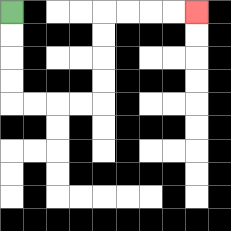{'start': '[0, 0]', 'end': '[8, 0]', 'path_directions': 'D,D,D,D,R,R,R,R,U,U,U,U,R,R,R,R', 'path_coordinates': '[[0, 0], [0, 1], [0, 2], [0, 3], [0, 4], [1, 4], [2, 4], [3, 4], [4, 4], [4, 3], [4, 2], [4, 1], [4, 0], [5, 0], [6, 0], [7, 0], [8, 0]]'}